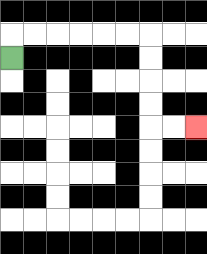{'start': '[0, 2]', 'end': '[8, 5]', 'path_directions': 'U,R,R,R,R,R,R,D,D,D,D,R,R', 'path_coordinates': '[[0, 2], [0, 1], [1, 1], [2, 1], [3, 1], [4, 1], [5, 1], [6, 1], [6, 2], [6, 3], [6, 4], [6, 5], [7, 5], [8, 5]]'}